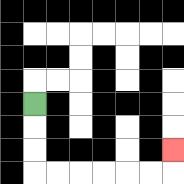{'start': '[1, 4]', 'end': '[7, 6]', 'path_directions': 'D,D,D,R,R,R,R,R,R,U', 'path_coordinates': '[[1, 4], [1, 5], [1, 6], [1, 7], [2, 7], [3, 7], [4, 7], [5, 7], [6, 7], [7, 7], [7, 6]]'}